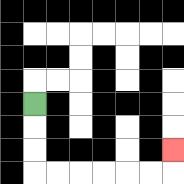{'start': '[1, 4]', 'end': '[7, 6]', 'path_directions': 'D,D,D,R,R,R,R,R,R,U', 'path_coordinates': '[[1, 4], [1, 5], [1, 6], [1, 7], [2, 7], [3, 7], [4, 7], [5, 7], [6, 7], [7, 7], [7, 6]]'}